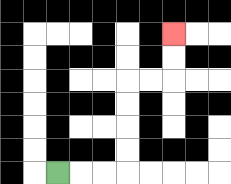{'start': '[2, 7]', 'end': '[7, 1]', 'path_directions': 'R,R,R,U,U,U,U,R,R,U,U', 'path_coordinates': '[[2, 7], [3, 7], [4, 7], [5, 7], [5, 6], [5, 5], [5, 4], [5, 3], [6, 3], [7, 3], [7, 2], [7, 1]]'}